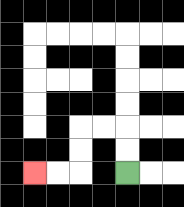{'start': '[5, 7]', 'end': '[1, 7]', 'path_directions': 'U,U,L,L,D,D,L,L', 'path_coordinates': '[[5, 7], [5, 6], [5, 5], [4, 5], [3, 5], [3, 6], [3, 7], [2, 7], [1, 7]]'}